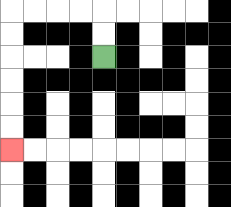{'start': '[4, 2]', 'end': '[0, 6]', 'path_directions': 'U,U,L,L,L,L,D,D,D,D,D,D', 'path_coordinates': '[[4, 2], [4, 1], [4, 0], [3, 0], [2, 0], [1, 0], [0, 0], [0, 1], [0, 2], [0, 3], [0, 4], [0, 5], [0, 6]]'}